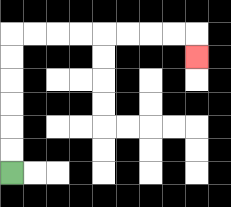{'start': '[0, 7]', 'end': '[8, 2]', 'path_directions': 'U,U,U,U,U,U,R,R,R,R,R,R,R,R,D', 'path_coordinates': '[[0, 7], [0, 6], [0, 5], [0, 4], [0, 3], [0, 2], [0, 1], [1, 1], [2, 1], [3, 1], [4, 1], [5, 1], [6, 1], [7, 1], [8, 1], [8, 2]]'}